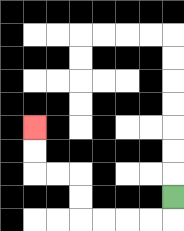{'start': '[7, 8]', 'end': '[1, 5]', 'path_directions': 'D,L,L,L,L,U,U,L,L,U,U', 'path_coordinates': '[[7, 8], [7, 9], [6, 9], [5, 9], [4, 9], [3, 9], [3, 8], [3, 7], [2, 7], [1, 7], [1, 6], [1, 5]]'}